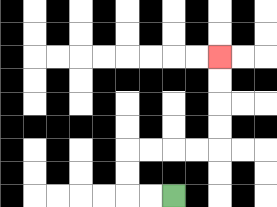{'start': '[7, 8]', 'end': '[9, 2]', 'path_directions': 'L,L,U,U,R,R,R,R,U,U,U,U', 'path_coordinates': '[[7, 8], [6, 8], [5, 8], [5, 7], [5, 6], [6, 6], [7, 6], [8, 6], [9, 6], [9, 5], [9, 4], [9, 3], [9, 2]]'}